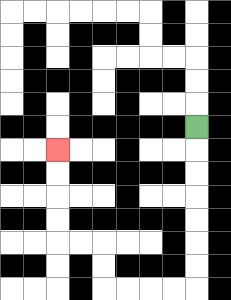{'start': '[8, 5]', 'end': '[2, 6]', 'path_directions': 'D,D,D,D,D,D,D,L,L,L,L,U,U,L,L,U,U,U,U', 'path_coordinates': '[[8, 5], [8, 6], [8, 7], [8, 8], [8, 9], [8, 10], [8, 11], [8, 12], [7, 12], [6, 12], [5, 12], [4, 12], [4, 11], [4, 10], [3, 10], [2, 10], [2, 9], [2, 8], [2, 7], [2, 6]]'}